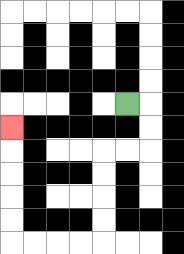{'start': '[5, 4]', 'end': '[0, 5]', 'path_directions': 'R,D,D,L,L,D,D,D,D,L,L,L,L,U,U,U,U,U', 'path_coordinates': '[[5, 4], [6, 4], [6, 5], [6, 6], [5, 6], [4, 6], [4, 7], [4, 8], [4, 9], [4, 10], [3, 10], [2, 10], [1, 10], [0, 10], [0, 9], [0, 8], [0, 7], [0, 6], [0, 5]]'}